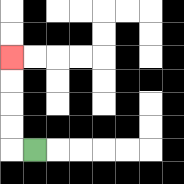{'start': '[1, 6]', 'end': '[0, 2]', 'path_directions': 'L,U,U,U,U', 'path_coordinates': '[[1, 6], [0, 6], [0, 5], [0, 4], [0, 3], [0, 2]]'}